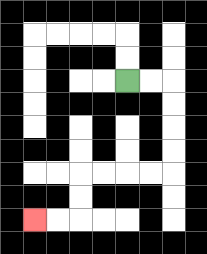{'start': '[5, 3]', 'end': '[1, 9]', 'path_directions': 'R,R,D,D,D,D,L,L,L,L,D,D,L,L', 'path_coordinates': '[[5, 3], [6, 3], [7, 3], [7, 4], [7, 5], [7, 6], [7, 7], [6, 7], [5, 7], [4, 7], [3, 7], [3, 8], [3, 9], [2, 9], [1, 9]]'}